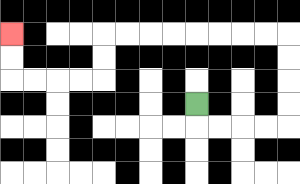{'start': '[8, 4]', 'end': '[0, 1]', 'path_directions': 'D,R,R,R,R,U,U,U,U,L,L,L,L,L,L,L,L,D,D,L,L,L,L,U,U', 'path_coordinates': '[[8, 4], [8, 5], [9, 5], [10, 5], [11, 5], [12, 5], [12, 4], [12, 3], [12, 2], [12, 1], [11, 1], [10, 1], [9, 1], [8, 1], [7, 1], [6, 1], [5, 1], [4, 1], [4, 2], [4, 3], [3, 3], [2, 3], [1, 3], [0, 3], [0, 2], [0, 1]]'}